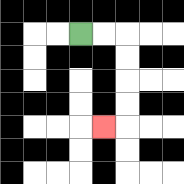{'start': '[3, 1]', 'end': '[4, 5]', 'path_directions': 'R,R,D,D,D,D,L', 'path_coordinates': '[[3, 1], [4, 1], [5, 1], [5, 2], [5, 3], [5, 4], [5, 5], [4, 5]]'}